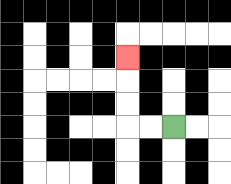{'start': '[7, 5]', 'end': '[5, 2]', 'path_directions': 'L,L,U,U,U', 'path_coordinates': '[[7, 5], [6, 5], [5, 5], [5, 4], [5, 3], [5, 2]]'}